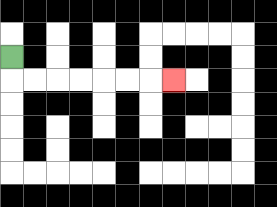{'start': '[0, 2]', 'end': '[7, 3]', 'path_directions': 'D,R,R,R,R,R,R,R', 'path_coordinates': '[[0, 2], [0, 3], [1, 3], [2, 3], [3, 3], [4, 3], [5, 3], [6, 3], [7, 3]]'}